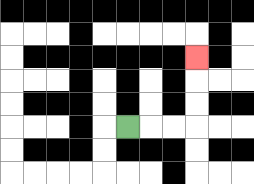{'start': '[5, 5]', 'end': '[8, 2]', 'path_directions': 'R,R,R,U,U,U', 'path_coordinates': '[[5, 5], [6, 5], [7, 5], [8, 5], [8, 4], [8, 3], [8, 2]]'}